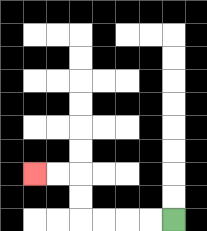{'start': '[7, 9]', 'end': '[1, 7]', 'path_directions': 'L,L,L,L,U,U,L,L', 'path_coordinates': '[[7, 9], [6, 9], [5, 9], [4, 9], [3, 9], [3, 8], [3, 7], [2, 7], [1, 7]]'}